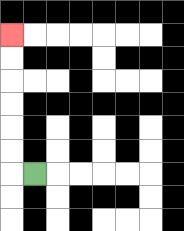{'start': '[1, 7]', 'end': '[0, 1]', 'path_directions': 'L,U,U,U,U,U,U', 'path_coordinates': '[[1, 7], [0, 7], [0, 6], [0, 5], [0, 4], [0, 3], [0, 2], [0, 1]]'}